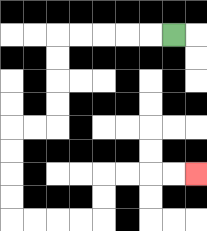{'start': '[7, 1]', 'end': '[8, 7]', 'path_directions': 'L,L,L,L,L,D,D,D,D,L,L,D,D,D,D,R,R,R,R,U,U,R,R,R,R', 'path_coordinates': '[[7, 1], [6, 1], [5, 1], [4, 1], [3, 1], [2, 1], [2, 2], [2, 3], [2, 4], [2, 5], [1, 5], [0, 5], [0, 6], [0, 7], [0, 8], [0, 9], [1, 9], [2, 9], [3, 9], [4, 9], [4, 8], [4, 7], [5, 7], [6, 7], [7, 7], [8, 7]]'}